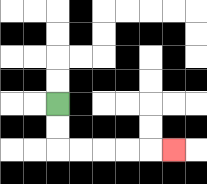{'start': '[2, 4]', 'end': '[7, 6]', 'path_directions': 'D,D,R,R,R,R,R', 'path_coordinates': '[[2, 4], [2, 5], [2, 6], [3, 6], [4, 6], [5, 6], [6, 6], [7, 6]]'}